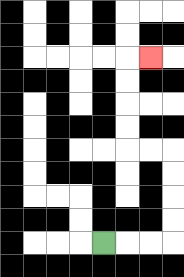{'start': '[4, 10]', 'end': '[6, 2]', 'path_directions': 'R,R,R,U,U,U,U,L,L,U,U,U,U,R', 'path_coordinates': '[[4, 10], [5, 10], [6, 10], [7, 10], [7, 9], [7, 8], [7, 7], [7, 6], [6, 6], [5, 6], [5, 5], [5, 4], [5, 3], [5, 2], [6, 2]]'}